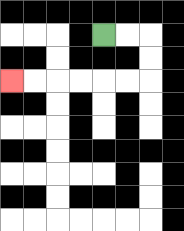{'start': '[4, 1]', 'end': '[0, 3]', 'path_directions': 'R,R,D,D,L,L,L,L,L,L', 'path_coordinates': '[[4, 1], [5, 1], [6, 1], [6, 2], [6, 3], [5, 3], [4, 3], [3, 3], [2, 3], [1, 3], [0, 3]]'}